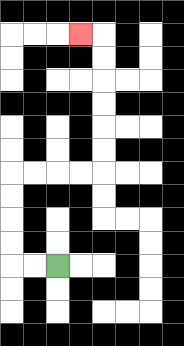{'start': '[2, 11]', 'end': '[3, 1]', 'path_directions': 'L,L,U,U,U,U,R,R,R,R,U,U,U,U,U,U,L', 'path_coordinates': '[[2, 11], [1, 11], [0, 11], [0, 10], [0, 9], [0, 8], [0, 7], [1, 7], [2, 7], [3, 7], [4, 7], [4, 6], [4, 5], [4, 4], [4, 3], [4, 2], [4, 1], [3, 1]]'}